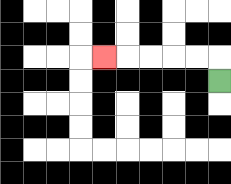{'start': '[9, 3]', 'end': '[4, 2]', 'path_directions': 'U,L,L,L,L,L', 'path_coordinates': '[[9, 3], [9, 2], [8, 2], [7, 2], [6, 2], [5, 2], [4, 2]]'}